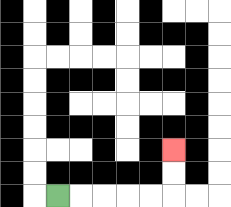{'start': '[2, 8]', 'end': '[7, 6]', 'path_directions': 'R,R,R,R,R,U,U', 'path_coordinates': '[[2, 8], [3, 8], [4, 8], [5, 8], [6, 8], [7, 8], [7, 7], [7, 6]]'}